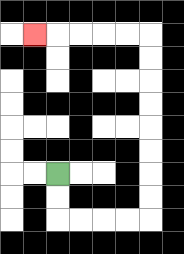{'start': '[2, 7]', 'end': '[1, 1]', 'path_directions': 'D,D,R,R,R,R,U,U,U,U,U,U,U,U,L,L,L,L,L', 'path_coordinates': '[[2, 7], [2, 8], [2, 9], [3, 9], [4, 9], [5, 9], [6, 9], [6, 8], [6, 7], [6, 6], [6, 5], [6, 4], [6, 3], [6, 2], [6, 1], [5, 1], [4, 1], [3, 1], [2, 1], [1, 1]]'}